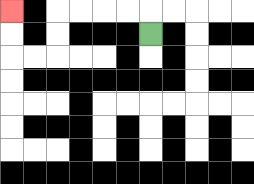{'start': '[6, 1]', 'end': '[0, 0]', 'path_directions': 'U,L,L,L,L,D,D,L,L,U,U', 'path_coordinates': '[[6, 1], [6, 0], [5, 0], [4, 0], [3, 0], [2, 0], [2, 1], [2, 2], [1, 2], [0, 2], [0, 1], [0, 0]]'}